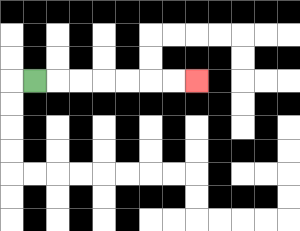{'start': '[1, 3]', 'end': '[8, 3]', 'path_directions': 'R,R,R,R,R,R,R', 'path_coordinates': '[[1, 3], [2, 3], [3, 3], [4, 3], [5, 3], [6, 3], [7, 3], [8, 3]]'}